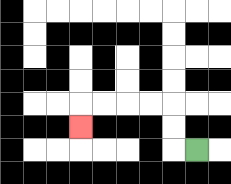{'start': '[8, 6]', 'end': '[3, 5]', 'path_directions': 'L,U,U,L,L,L,L,D', 'path_coordinates': '[[8, 6], [7, 6], [7, 5], [7, 4], [6, 4], [5, 4], [4, 4], [3, 4], [3, 5]]'}